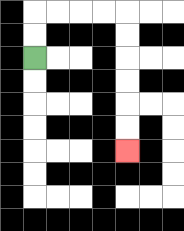{'start': '[1, 2]', 'end': '[5, 6]', 'path_directions': 'U,U,R,R,R,R,D,D,D,D,D,D', 'path_coordinates': '[[1, 2], [1, 1], [1, 0], [2, 0], [3, 0], [4, 0], [5, 0], [5, 1], [5, 2], [5, 3], [5, 4], [5, 5], [5, 6]]'}